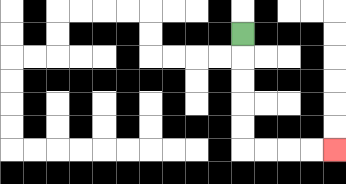{'start': '[10, 1]', 'end': '[14, 6]', 'path_directions': 'D,D,D,D,D,R,R,R,R', 'path_coordinates': '[[10, 1], [10, 2], [10, 3], [10, 4], [10, 5], [10, 6], [11, 6], [12, 6], [13, 6], [14, 6]]'}